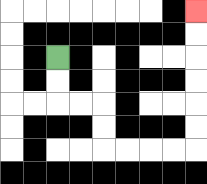{'start': '[2, 2]', 'end': '[8, 0]', 'path_directions': 'D,D,R,R,D,D,R,R,R,R,U,U,U,U,U,U', 'path_coordinates': '[[2, 2], [2, 3], [2, 4], [3, 4], [4, 4], [4, 5], [4, 6], [5, 6], [6, 6], [7, 6], [8, 6], [8, 5], [8, 4], [8, 3], [8, 2], [8, 1], [8, 0]]'}